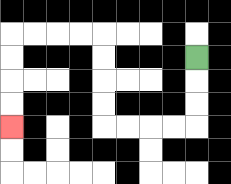{'start': '[8, 2]', 'end': '[0, 5]', 'path_directions': 'D,D,D,L,L,L,L,U,U,U,U,L,L,L,L,D,D,D,D', 'path_coordinates': '[[8, 2], [8, 3], [8, 4], [8, 5], [7, 5], [6, 5], [5, 5], [4, 5], [4, 4], [4, 3], [4, 2], [4, 1], [3, 1], [2, 1], [1, 1], [0, 1], [0, 2], [0, 3], [0, 4], [0, 5]]'}